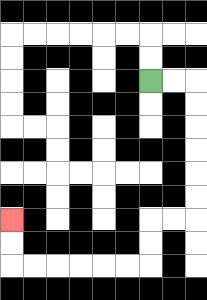{'start': '[6, 3]', 'end': '[0, 9]', 'path_directions': 'R,R,D,D,D,D,D,D,L,L,D,D,L,L,L,L,L,L,U,U', 'path_coordinates': '[[6, 3], [7, 3], [8, 3], [8, 4], [8, 5], [8, 6], [8, 7], [8, 8], [8, 9], [7, 9], [6, 9], [6, 10], [6, 11], [5, 11], [4, 11], [3, 11], [2, 11], [1, 11], [0, 11], [0, 10], [0, 9]]'}